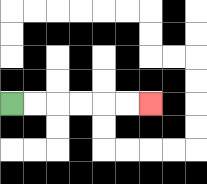{'start': '[0, 4]', 'end': '[6, 4]', 'path_directions': 'R,R,R,R,R,R', 'path_coordinates': '[[0, 4], [1, 4], [2, 4], [3, 4], [4, 4], [5, 4], [6, 4]]'}